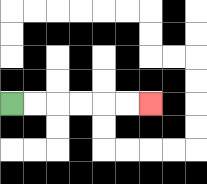{'start': '[0, 4]', 'end': '[6, 4]', 'path_directions': 'R,R,R,R,R,R', 'path_coordinates': '[[0, 4], [1, 4], [2, 4], [3, 4], [4, 4], [5, 4], [6, 4]]'}